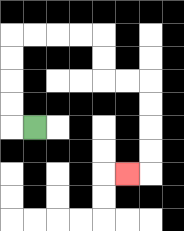{'start': '[1, 5]', 'end': '[5, 7]', 'path_directions': 'L,U,U,U,U,R,R,R,R,D,D,R,R,D,D,D,D,L', 'path_coordinates': '[[1, 5], [0, 5], [0, 4], [0, 3], [0, 2], [0, 1], [1, 1], [2, 1], [3, 1], [4, 1], [4, 2], [4, 3], [5, 3], [6, 3], [6, 4], [6, 5], [6, 6], [6, 7], [5, 7]]'}